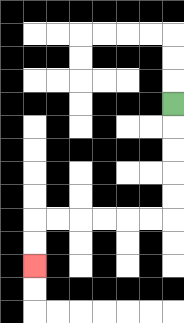{'start': '[7, 4]', 'end': '[1, 11]', 'path_directions': 'D,D,D,D,D,L,L,L,L,L,L,D,D', 'path_coordinates': '[[7, 4], [7, 5], [7, 6], [7, 7], [7, 8], [7, 9], [6, 9], [5, 9], [4, 9], [3, 9], [2, 9], [1, 9], [1, 10], [1, 11]]'}